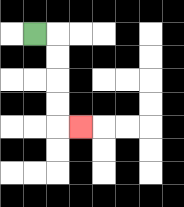{'start': '[1, 1]', 'end': '[3, 5]', 'path_directions': 'R,D,D,D,D,R', 'path_coordinates': '[[1, 1], [2, 1], [2, 2], [2, 3], [2, 4], [2, 5], [3, 5]]'}